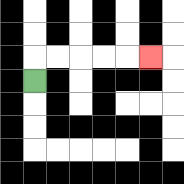{'start': '[1, 3]', 'end': '[6, 2]', 'path_directions': 'U,R,R,R,R,R', 'path_coordinates': '[[1, 3], [1, 2], [2, 2], [3, 2], [4, 2], [5, 2], [6, 2]]'}